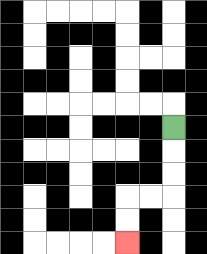{'start': '[7, 5]', 'end': '[5, 10]', 'path_directions': 'D,D,D,L,L,D,D', 'path_coordinates': '[[7, 5], [7, 6], [7, 7], [7, 8], [6, 8], [5, 8], [5, 9], [5, 10]]'}